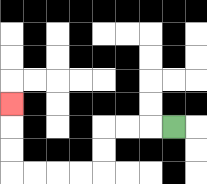{'start': '[7, 5]', 'end': '[0, 4]', 'path_directions': 'L,L,L,D,D,L,L,L,L,U,U,U', 'path_coordinates': '[[7, 5], [6, 5], [5, 5], [4, 5], [4, 6], [4, 7], [3, 7], [2, 7], [1, 7], [0, 7], [0, 6], [0, 5], [0, 4]]'}